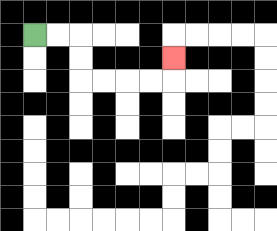{'start': '[1, 1]', 'end': '[7, 2]', 'path_directions': 'R,R,D,D,R,R,R,R,U', 'path_coordinates': '[[1, 1], [2, 1], [3, 1], [3, 2], [3, 3], [4, 3], [5, 3], [6, 3], [7, 3], [7, 2]]'}